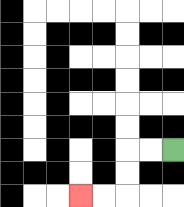{'start': '[7, 6]', 'end': '[3, 8]', 'path_directions': 'L,L,D,D,L,L', 'path_coordinates': '[[7, 6], [6, 6], [5, 6], [5, 7], [5, 8], [4, 8], [3, 8]]'}